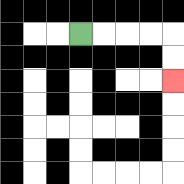{'start': '[3, 1]', 'end': '[7, 3]', 'path_directions': 'R,R,R,R,D,D', 'path_coordinates': '[[3, 1], [4, 1], [5, 1], [6, 1], [7, 1], [7, 2], [7, 3]]'}